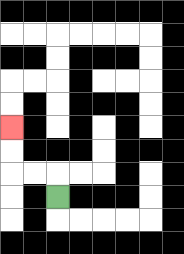{'start': '[2, 8]', 'end': '[0, 5]', 'path_directions': 'U,L,L,U,U', 'path_coordinates': '[[2, 8], [2, 7], [1, 7], [0, 7], [0, 6], [0, 5]]'}